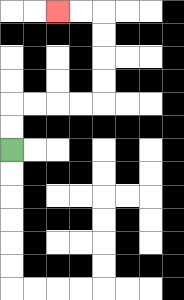{'start': '[0, 6]', 'end': '[2, 0]', 'path_directions': 'U,U,R,R,R,R,U,U,U,U,L,L', 'path_coordinates': '[[0, 6], [0, 5], [0, 4], [1, 4], [2, 4], [3, 4], [4, 4], [4, 3], [4, 2], [4, 1], [4, 0], [3, 0], [2, 0]]'}